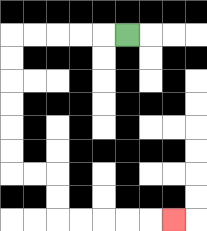{'start': '[5, 1]', 'end': '[7, 9]', 'path_directions': 'L,L,L,L,L,D,D,D,D,D,D,R,R,D,D,R,R,R,R,R', 'path_coordinates': '[[5, 1], [4, 1], [3, 1], [2, 1], [1, 1], [0, 1], [0, 2], [0, 3], [0, 4], [0, 5], [0, 6], [0, 7], [1, 7], [2, 7], [2, 8], [2, 9], [3, 9], [4, 9], [5, 9], [6, 9], [7, 9]]'}